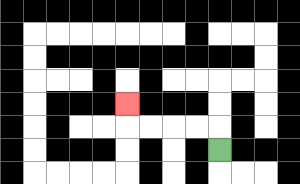{'start': '[9, 6]', 'end': '[5, 4]', 'path_directions': 'U,L,L,L,L,U', 'path_coordinates': '[[9, 6], [9, 5], [8, 5], [7, 5], [6, 5], [5, 5], [5, 4]]'}